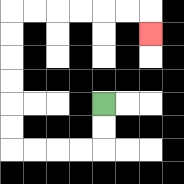{'start': '[4, 4]', 'end': '[6, 1]', 'path_directions': 'D,D,L,L,L,L,U,U,U,U,U,U,R,R,R,R,R,R,D', 'path_coordinates': '[[4, 4], [4, 5], [4, 6], [3, 6], [2, 6], [1, 6], [0, 6], [0, 5], [0, 4], [0, 3], [0, 2], [0, 1], [0, 0], [1, 0], [2, 0], [3, 0], [4, 0], [5, 0], [6, 0], [6, 1]]'}